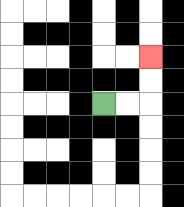{'start': '[4, 4]', 'end': '[6, 2]', 'path_directions': 'R,R,U,U', 'path_coordinates': '[[4, 4], [5, 4], [6, 4], [6, 3], [6, 2]]'}